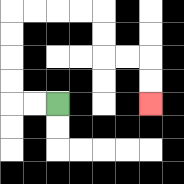{'start': '[2, 4]', 'end': '[6, 4]', 'path_directions': 'L,L,U,U,U,U,R,R,R,R,D,D,R,R,D,D', 'path_coordinates': '[[2, 4], [1, 4], [0, 4], [0, 3], [0, 2], [0, 1], [0, 0], [1, 0], [2, 0], [3, 0], [4, 0], [4, 1], [4, 2], [5, 2], [6, 2], [6, 3], [6, 4]]'}